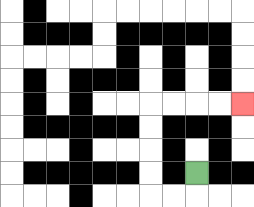{'start': '[8, 7]', 'end': '[10, 4]', 'path_directions': 'D,L,L,U,U,U,U,R,R,R,R', 'path_coordinates': '[[8, 7], [8, 8], [7, 8], [6, 8], [6, 7], [6, 6], [6, 5], [6, 4], [7, 4], [8, 4], [9, 4], [10, 4]]'}